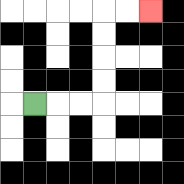{'start': '[1, 4]', 'end': '[6, 0]', 'path_directions': 'R,R,R,U,U,U,U,R,R', 'path_coordinates': '[[1, 4], [2, 4], [3, 4], [4, 4], [4, 3], [4, 2], [4, 1], [4, 0], [5, 0], [6, 0]]'}